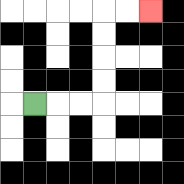{'start': '[1, 4]', 'end': '[6, 0]', 'path_directions': 'R,R,R,U,U,U,U,R,R', 'path_coordinates': '[[1, 4], [2, 4], [3, 4], [4, 4], [4, 3], [4, 2], [4, 1], [4, 0], [5, 0], [6, 0]]'}